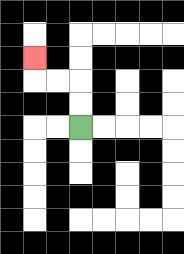{'start': '[3, 5]', 'end': '[1, 2]', 'path_directions': 'U,U,L,L,U', 'path_coordinates': '[[3, 5], [3, 4], [3, 3], [2, 3], [1, 3], [1, 2]]'}